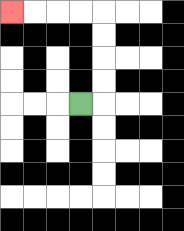{'start': '[3, 4]', 'end': '[0, 0]', 'path_directions': 'R,U,U,U,U,L,L,L,L', 'path_coordinates': '[[3, 4], [4, 4], [4, 3], [4, 2], [4, 1], [4, 0], [3, 0], [2, 0], [1, 0], [0, 0]]'}